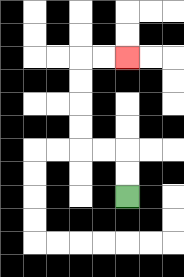{'start': '[5, 8]', 'end': '[5, 2]', 'path_directions': 'U,U,L,L,U,U,U,U,R,R', 'path_coordinates': '[[5, 8], [5, 7], [5, 6], [4, 6], [3, 6], [3, 5], [3, 4], [3, 3], [3, 2], [4, 2], [5, 2]]'}